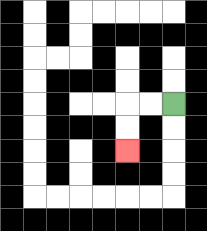{'start': '[7, 4]', 'end': '[5, 6]', 'path_directions': 'L,L,D,D', 'path_coordinates': '[[7, 4], [6, 4], [5, 4], [5, 5], [5, 6]]'}